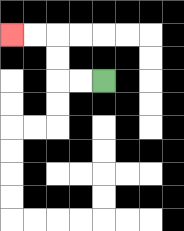{'start': '[4, 3]', 'end': '[0, 1]', 'path_directions': 'L,L,U,U,L,L', 'path_coordinates': '[[4, 3], [3, 3], [2, 3], [2, 2], [2, 1], [1, 1], [0, 1]]'}